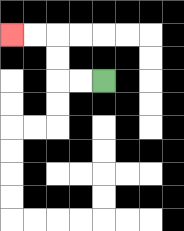{'start': '[4, 3]', 'end': '[0, 1]', 'path_directions': 'L,L,U,U,L,L', 'path_coordinates': '[[4, 3], [3, 3], [2, 3], [2, 2], [2, 1], [1, 1], [0, 1]]'}